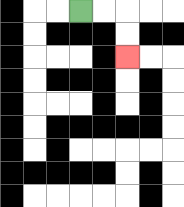{'start': '[3, 0]', 'end': '[5, 2]', 'path_directions': 'R,R,D,D', 'path_coordinates': '[[3, 0], [4, 0], [5, 0], [5, 1], [5, 2]]'}